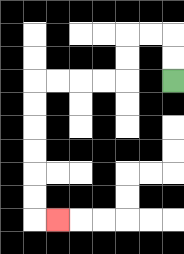{'start': '[7, 3]', 'end': '[2, 9]', 'path_directions': 'U,U,L,L,D,D,L,L,L,L,D,D,D,D,D,D,R', 'path_coordinates': '[[7, 3], [7, 2], [7, 1], [6, 1], [5, 1], [5, 2], [5, 3], [4, 3], [3, 3], [2, 3], [1, 3], [1, 4], [1, 5], [1, 6], [1, 7], [1, 8], [1, 9], [2, 9]]'}